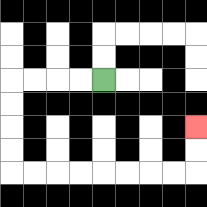{'start': '[4, 3]', 'end': '[8, 5]', 'path_directions': 'L,L,L,L,D,D,D,D,R,R,R,R,R,R,R,R,U,U', 'path_coordinates': '[[4, 3], [3, 3], [2, 3], [1, 3], [0, 3], [0, 4], [0, 5], [0, 6], [0, 7], [1, 7], [2, 7], [3, 7], [4, 7], [5, 7], [6, 7], [7, 7], [8, 7], [8, 6], [8, 5]]'}